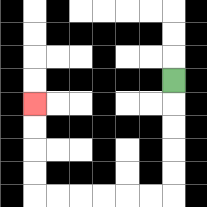{'start': '[7, 3]', 'end': '[1, 4]', 'path_directions': 'D,D,D,D,D,L,L,L,L,L,L,U,U,U,U', 'path_coordinates': '[[7, 3], [7, 4], [7, 5], [7, 6], [7, 7], [7, 8], [6, 8], [5, 8], [4, 8], [3, 8], [2, 8], [1, 8], [1, 7], [1, 6], [1, 5], [1, 4]]'}